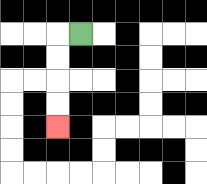{'start': '[3, 1]', 'end': '[2, 5]', 'path_directions': 'L,D,D,D,D', 'path_coordinates': '[[3, 1], [2, 1], [2, 2], [2, 3], [2, 4], [2, 5]]'}